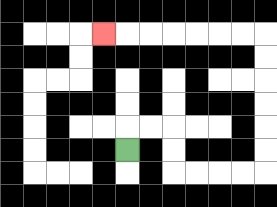{'start': '[5, 6]', 'end': '[4, 1]', 'path_directions': 'U,R,R,D,D,R,R,R,R,U,U,U,U,U,U,L,L,L,L,L,L,L', 'path_coordinates': '[[5, 6], [5, 5], [6, 5], [7, 5], [7, 6], [7, 7], [8, 7], [9, 7], [10, 7], [11, 7], [11, 6], [11, 5], [11, 4], [11, 3], [11, 2], [11, 1], [10, 1], [9, 1], [8, 1], [7, 1], [6, 1], [5, 1], [4, 1]]'}